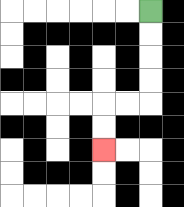{'start': '[6, 0]', 'end': '[4, 6]', 'path_directions': 'D,D,D,D,L,L,D,D', 'path_coordinates': '[[6, 0], [6, 1], [6, 2], [6, 3], [6, 4], [5, 4], [4, 4], [4, 5], [4, 6]]'}